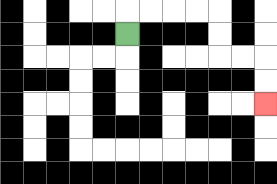{'start': '[5, 1]', 'end': '[11, 4]', 'path_directions': 'U,R,R,R,R,D,D,R,R,D,D', 'path_coordinates': '[[5, 1], [5, 0], [6, 0], [7, 0], [8, 0], [9, 0], [9, 1], [9, 2], [10, 2], [11, 2], [11, 3], [11, 4]]'}